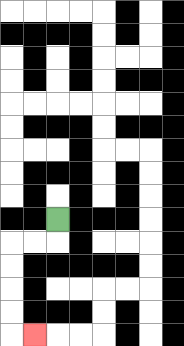{'start': '[2, 9]', 'end': '[1, 14]', 'path_directions': 'D,L,L,D,D,D,D,R', 'path_coordinates': '[[2, 9], [2, 10], [1, 10], [0, 10], [0, 11], [0, 12], [0, 13], [0, 14], [1, 14]]'}